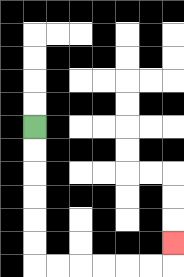{'start': '[1, 5]', 'end': '[7, 10]', 'path_directions': 'D,D,D,D,D,D,R,R,R,R,R,R,U', 'path_coordinates': '[[1, 5], [1, 6], [1, 7], [1, 8], [1, 9], [1, 10], [1, 11], [2, 11], [3, 11], [4, 11], [5, 11], [6, 11], [7, 11], [7, 10]]'}